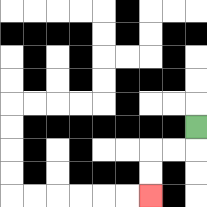{'start': '[8, 5]', 'end': '[6, 8]', 'path_directions': 'D,L,L,D,D', 'path_coordinates': '[[8, 5], [8, 6], [7, 6], [6, 6], [6, 7], [6, 8]]'}